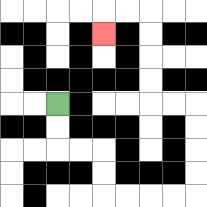{'start': '[2, 4]', 'end': '[4, 1]', 'path_directions': 'D,D,R,R,D,D,R,R,R,R,U,U,U,U,L,L,U,U,U,U,L,L,D', 'path_coordinates': '[[2, 4], [2, 5], [2, 6], [3, 6], [4, 6], [4, 7], [4, 8], [5, 8], [6, 8], [7, 8], [8, 8], [8, 7], [8, 6], [8, 5], [8, 4], [7, 4], [6, 4], [6, 3], [6, 2], [6, 1], [6, 0], [5, 0], [4, 0], [4, 1]]'}